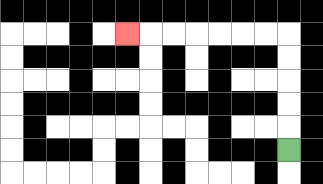{'start': '[12, 6]', 'end': '[5, 1]', 'path_directions': 'U,U,U,U,U,L,L,L,L,L,L,L', 'path_coordinates': '[[12, 6], [12, 5], [12, 4], [12, 3], [12, 2], [12, 1], [11, 1], [10, 1], [9, 1], [8, 1], [7, 1], [6, 1], [5, 1]]'}